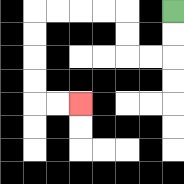{'start': '[7, 0]', 'end': '[3, 4]', 'path_directions': 'D,D,L,L,U,U,L,L,L,L,D,D,D,D,R,R', 'path_coordinates': '[[7, 0], [7, 1], [7, 2], [6, 2], [5, 2], [5, 1], [5, 0], [4, 0], [3, 0], [2, 0], [1, 0], [1, 1], [1, 2], [1, 3], [1, 4], [2, 4], [3, 4]]'}